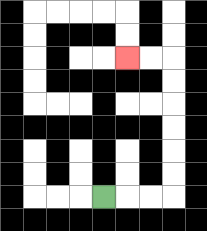{'start': '[4, 8]', 'end': '[5, 2]', 'path_directions': 'R,R,R,U,U,U,U,U,U,L,L', 'path_coordinates': '[[4, 8], [5, 8], [6, 8], [7, 8], [7, 7], [7, 6], [7, 5], [7, 4], [7, 3], [7, 2], [6, 2], [5, 2]]'}